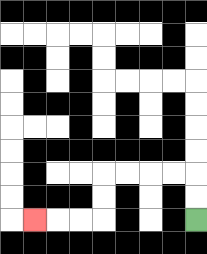{'start': '[8, 9]', 'end': '[1, 9]', 'path_directions': 'U,U,L,L,L,L,D,D,L,L,L', 'path_coordinates': '[[8, 9], [8, 8], [8, 7], [7, 7], [6, 7], [5, 7], [4, 7], [4, 8], [4, 9], [3, 9], [2, 9], [1, 9]]'}